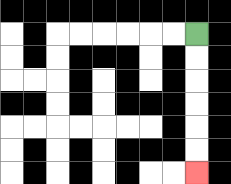{'start': '[8, 1]', 'end': '[8, 7]', 'path_directions': 'D,D,D,D,D,D', 'path_coordinates': '[[8, 1], [8, 2], [8, 3], [8, 4], [8, 5], [8, 6], [8, 7]]'}